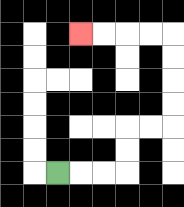{'start': '[2, 7]', 'end': '[3, 1]', 'path_directions': 'R,R,R,U,U,R,R,U,U,U,U,L,L,L,L', 'path_coordinates': '[[2, 7], [3, 7], [4, 7], [5, 7], [5, 6], [5, 5], [6, 5], [7, 5], [7, 4], [7, 3], [7, 2], [7, 1], [6, 1], [5, 1], [4, 1], [3, 1]]'}